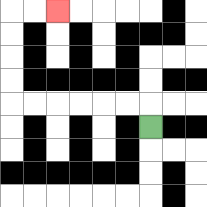{'start': '[6, 5]', 'end': '[2, 0]', 'path_directions': 'U,L,L,L,L,L,L,U,U,U,U,R,R', 'path_coordinates': '[[6, 5], [6, 4], [5, 4], [4, 4], [3, 4], [2, 4], [1, 4], [0, 4], [0, 3], [0, 2], [0, 1], [0, 0], [1, 0], [2, 0]]'}